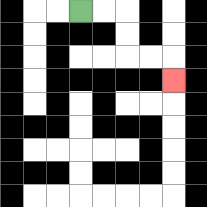{'start': '[3, 0]', 'end': '[7, 3]', 'path_directions': 'R,R,D,D,R,R,D', 'path_coordinates': '[[3, 0], [4, 0], [5, 0], [5, 1], [5, 2], [6, 2], [7, 2], [7, 3]]'}